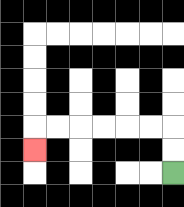{'start': '[7, 7]', 'end': '[1, 6]', 'path_directions': 'U,U,L,L,L,L,L,L,D', 'path_coordinates': '[[7, 7], [7, 6], [7, 5], [6, 5], [5, 5], [4, 5], [3, 5], [2, 5], [1, 5], [1, 6]]'}